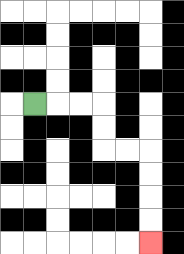{'start': '[1, 4]', 'end': '[6, 10]', 'path_directions': 'R,R,R,D,D,R,R,D,D,D,D', 'path_coordinates': '[[1, 4], [2, 4], [3, 4], [4, 4], [4, 5], [4, 6], [5, 6], [6, 6], [6, 7], [6, 8], [6, 9], [6, 10]]'}